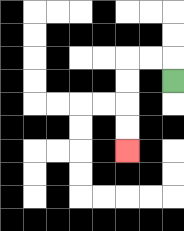{'start': '[7, 3]', 'end': '[5, 6]', 'path_directions': 'U,L,L,D,D,D,D', 'path_coordinates': '[[7, 3], [7, 2], [6, 2], [5, 2], [5, 3], [5, 4], [5, 5], [5, 6]]'}